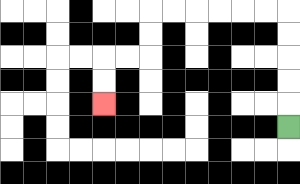{'start': '[12, 5]', 'end': '[4, 4]', 'path_directions': 'U,U,U,U,U,L,L,L,L,L,L,D,D,L,L,D,D', 'path_coordinates': '[[12, 5], [12, 4], [12, 3], [12, 2], [12, 1], [12, 0], [11, 0], [10, 0], [9, 0], [8, 0], [7, 0], [6, 0], [6, 1], [6, 2], [5, 2], [4, 2], [4, 3], [4, 4]]'}